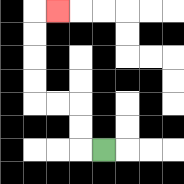{'start': '[4, 6]', 'end': '[2, 0]', 'path_directions': 'L,U,U,L,L,U,U,U,U,R', 'path_coordinates': '[[4, 6], [3, 6], [3, 5], [3, 4], [2, 4], [1, 4], [1, 3], [1, 2], [1, 1], [1, 0], [2, 0]]'}